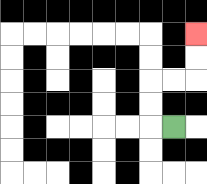{'start': '[7, 5]', 'end': '[8, 1]', 'path_directions': 'L,U,U,R,R,U,U', 'path_coordinates': '[[7, 5], [6, 5], [6, 4], [6, 3], [7, 3], [8, 3], [8, 2], [8, 1]]'}